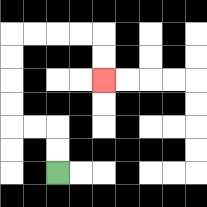{'start': '[2, 7]', 'end': '[4, 3]', 'path_directions': 'U,U,L,L,U,U,U,U,R,R,R,R,D,D', 'path_coordinates': '[[2, 7], [2, 6], [2, 5], [1, 5], [0, 5], [0, 4], [0, 3], [0, 2], [0, 1], [1, 1], [2, 1], [3, 1], [4, 1], [4, 2], [4, 3]]'}